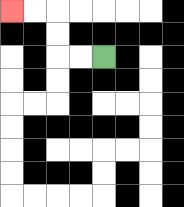{'start': '[4, 2]', 'end': '[0, 0]', 'path_directions': 'L,L,U,U,L,L', 'path_coordinates': '[[4, 2], [3, 2], [2, 2], [2, 1], [2, 0], [1, 0], [0, 0]]'}